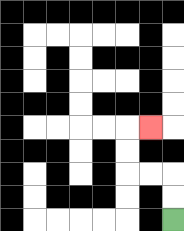{'start': '[7, 9]', 'end': '[6, 5]', 'path_directions': 'U,U,L,L,U,U,R', 'path_coordinates': '[[7, 9], [7, 8], [7, 7], [6, 7], [5, 7], [5, 6], [5, 5], [6, 5]]'}